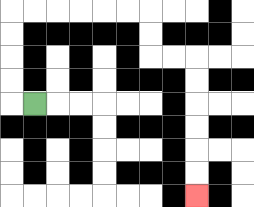{'start': '[1, 4]', 'end': '[8, 8]', 'path_directions': 'L,U,U,U,U,R,R,R,R,R,R,D,D,R,R,D,D,D,D,D,D', 'path_coordinates': '[[1, 4], [0, 4], [0, 3], [0, 2], [0, 1], [0, 0], [1, 0], [2, 0], [3, 0], [4, 0], [5, 0], [6, 0], [6, 1], [6, 2], [7, 2], [8, 2], [8, 3], [8, 4], [8, 5], [8, 6], [8, 7], [8, 8]]'}